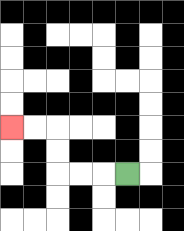{'start': '[5, 7]', 'end': '[0, 5]', 'path_directions': 'L,L,L,U,U,L,L', 'path_coordinates': '[[5, 7], [4, 7], [3, 7], [2, 7], [2, 6], [2, 5], [1, 5], [0, 5]]'}